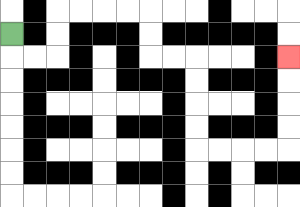{'start': '[0, 1]', 'end': '[12, 2]', 'path_directions': 'D,R,R,U,U,R,R,R,R,D,D,R,R,D,D,D,D,R,R,R,R,U,U,U,U', 'path_coordinates': '[[0, 1], [0, 2], [1, 2], [2, 2], [2, 1], [2, 0], [3, 0], [4, 0], [5, 0], [6, 0], [6, 1], [6, 2], [7, 2], [8, 2], [8, 3], [8, 4], [8, 5], [8, 6], [9, 6], [10, 6], [11, 6], [12, 6], [12, 5], [12, 4], [12, 3], [12, 2]]'}